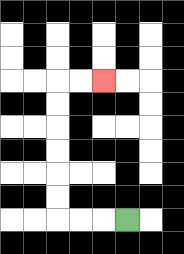{'start': '[5, 9]', 'end': '[4, 3]', 'path_directions': 'L,L,L,U,U,U,U,U,U,R,R', 'path_coordinates': '[[5, 9], [4, 9], [3, 9], [2, 9], [2, 8], [2, 7], [2, 6], [2, 5], [2, 4], [2, 3], [3, 3], [4, 3]]'}